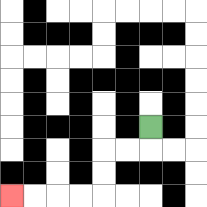{'start': '[6, 5]', 'end': '[0, 8]', 'path_directions': 'D,L,L,D,D,L,L,L,L', 'path_coordinates': '[[6, 5], [6, 6], [5, 6], [4, 6], [4, 7], [4, 8], [3, 8], [2, 8], [1, 8], [0, 8]]'}